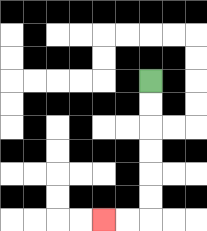{'start': '[6, 3]', 'end': '[4, 9]', 'path_directions': 'D,D,D,D,D,D,L,L', 'path_coordinates': '[[6, 3], [6, 4], [6, 5], [6, 6], [6, 7], [6, 8], [6, 9], [5, 9], [4, 9]]'}